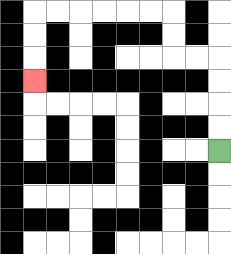{'start': '[9, 6]', 'end': '[1, 3]', 'path_directions': 'U,U,U,U,L,L,U,U,L,L,L,L,L,L,D,D,D', 'path_coordinates': '[[9, 6], [9, 5], [9, 4], [9, 3], [9, 2], [8, 2], [7, 2], [7, 1], [7, 0], [6, 0], [5, 0], [4, 0], [3, 0], [2, 0], [1, 0], [1, 1], [1, 2], [1, 3]]'}